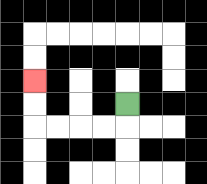{'start': '[5, 4]', 'end': '[1, 3]', 'path_directions': 'D,L,L,L,L,U,U', 'path_coordinates': '[[5, 4], [5, 5], [4, 5], [3, 5], [2, 5], [1, 5], [1, 4], [1, 3]]'}